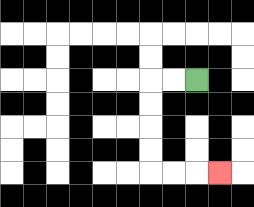{'start': '[8, 3]', 'end': '[9, 7]', 'path_directions': 'L,L,D,D,D,D,R,R,R', 'path_coordinates': '[[8, 3], [7, 3], [6, 3], [6, 4], [6, 5], [6, 6], [6, 7], [7, 7], [8, 7], [9, 7]]'}